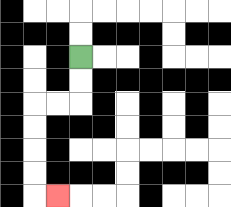{'start': '[3, 2]', 'end': '[2, 8]', 'path_directions': 'D,D,L,L,D,D,D,D,R', 'path_coordinates': '[[3, 2], [3, 3], [3, 4], [2, 4], [1, 4], [1, 5], [1, 6], [1, 7], [1, 8], [2, 8]]'}